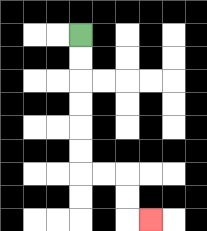{'start': '[3, 1]', 'end': '[6, 9]', 'path_directions': 'D,D,D,D,D,D,R,R,D,D,R', 'path_coordinates': '[[3, 1], [3, 2], [3, 3], [3, 4], [3, 5], [3, 6], [3, 7], [4, 7], [5, 7], [5, 8], [5, 9], [6, 9]]'}